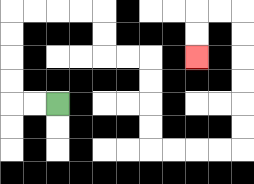{'start': '[2, 4]', 'end': '[8, 2]', 'path_directions': 'L,L,U,U,U,U,R,R,R,R,D,D,R,R,D,D,D,D,R,R,R,R,U,U,U,U,U,U,L,L,D,D', 'path_coordinates': '[[2, 4], [1, 4], [0, 4], [0, 3], [0, 2], [0, 1], [0, 0], [1, 0], [2, 0], [3, 0], [4, 0], [4, 1], [4, 2], [5, 2], [6, 2], [6, 3], [6, 4], [6, 5], [6, 6], [7, 6], [8, 6], [9, 6], [10, 6], [10, 5], [10, 4], [10, 3], [10, 2], [10, 1], [10, 0], [9, 0], [8, 0], [8, 1], [8, 2]]'}